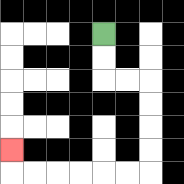{'start': '[4, 1]', 'end': '[0, 6]', 'path_directions': 'D,D,R,R,D,D,D,D,L,L,L,L,L,L,U', 'path_coordinates': '[[4, 1], [4, 2], [4, 3], [5, 3], [6, 3], [6, 4], [6, 5], [6, 6], [6, 7], [5, 7], [4, 7], [3, 7], [2, 7], [1, 7], [0, 7], [0, 6]]'}